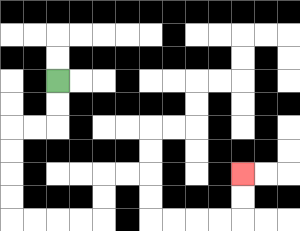{'start': '[2, 3]', 'end': '[10, 7]', 'path_directions': 'D,D,L,L,D,D,D,D,R,R,R,R,U,U,R,R,D,D,R,R,R,R,U,U', 'path_coordinates': '[[2, 3], [2, 4], [2, 5], [1, 5], [0, 5], [0, 6], [0, 7], [0, 8], [0, 9], [1, 9], [2, 9], [3, 9], [4, 9], [4, 8], [4, 7], [5, 7], [6, 7], [6, 8], [6, 9], [7, 9], [8, 9], [9, 9], [10, 9], [10, 8], [10, 7]]'}